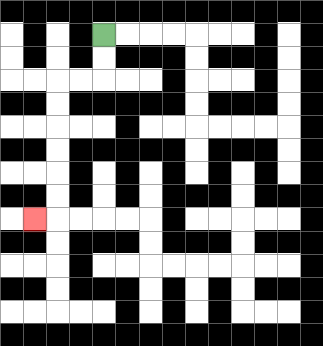{'start': '[4, 1]', 'end': '[1, 9]', 'path_directions': 'D,D,L,L,D,D,D,D,D,D,L', 'path_coordinates': '[[4, 1], [4, 2], [4, 3], [3, 3], [2, 3], [2, 4], [2, 5], [2, 6], [2, 7], [2, 8], [2, 9], [1, 9]]'}